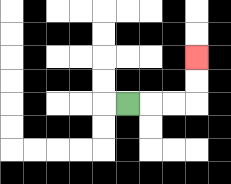{'start': '[5, 4]', 'end': '[8, 2]', 'path_directions': 'R,R,R,U,U', 'path_coordinates': '[[5, 4], [6, 4], [7, 4], [8, 4], [8, 3], [8, 2]]'}